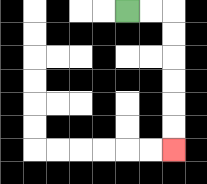{'start': '[5, 0]', 'end': '[7, 6]', 'path_directions': 'R,R,D,D,D,D,D,D', 'path_coordinates': '[[5, 0], [6, 0], [7, 0], [7, 1], [7, 2], [7, 3], [7, 4], [7, 5], [7, 6]]'}